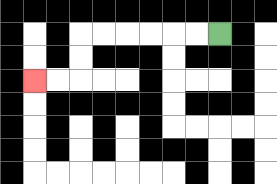{'start': '[9, 1]', 'end': '[1, 3]', 'path_directions': 'L,L,L,L,L,L,D,D,L,L', 'path_coordinates': '[[9, 1], [8, 1], [7, 1], [6, 1], [5, 1], [4, 1], [3, 1], [3, 2], [3, 3], [2, 3], [1, 3]]'}